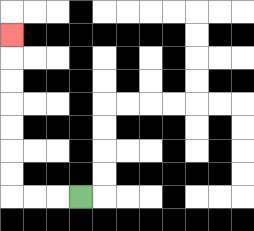{'start': '[3, 8]', 'end': '[0, 1]', 'path_directions': 'L,L,L,U,U,U,U,U,U,U', 'path_coordinates': '[[3, 8], [2, 8], [1, 8], [0, 8], [0, 7], [0, 6], [0, 5], [0, 4], [0, 3], [0, 2], [0, 1]]'}